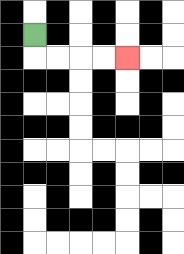{'start': '[1, 1]', 'end': '[5, 2]', 'path_directions': 'D,R,R,R,R', 'path_coordinates': '[[1, 1], [1, 2], [2, 2], [3, 2], [4, 2], [5, 2]]'}